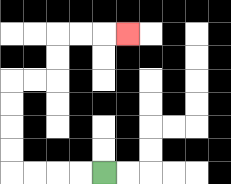{'start': '[4, 7]', 'end': '[5, 1]', 'path_directions': 'L,L,L,L,U,U,U,U,R,R,U,U,R,R,R', 'path_coordinates': '[[4, 7], [3, 7], [2, 7], [1, 7], [0, 7], [0, 6], [0, 5], [0, 4], [0, 3], [1, 3], [2, 3], [2, 2], [2, 1], [3, 1], [4, 1], [5, 1]]'}